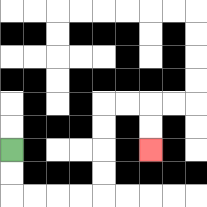{'start': '[0, 6]', 'end': '[6, 6]', 'path_directions': 'D,D,R,R,R,R,U,U,U,U,R,R,D,D', 'path_coordinates': '[[0, 6], [0, 7], [0, 8], [1, 8], [2, 8], [3, 8], [4, 8], [4, 7], [4, 6], [4, 5], [4, 4], [5, 4], [6, 4], [6, 5], [6, 6]]'}